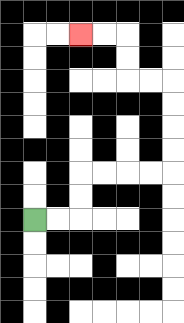{'start': '[1, 9]', 'end': '[3, 1]', 'path_directions': 'R,R,U,U,R,R,R,R,U,U,U,U,L,L,U,U,L,L', 'path_coordinates': '[[1, 9], [2, 9], [3, 9], [3, 8], [3, 7], [4, 7], [5, 7], [6, 7], [7, 7], [7, 6], [7, 5], [7, 4], [7, 3], [6, 3], [5, 3], [5, 2], [5, 1], [4, 1], [3, 1]]'}